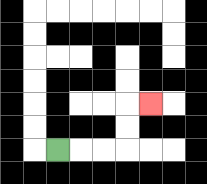{'start': '[2, 6]', 'end': '[6, 4]', 'path_directions': 'R,R,R,U,U,R', 'path_coordinates': '[[2, 6], [3, 6], [4, 6], [5, 6], [5, 5], [5, 4], [6, 4]]'}